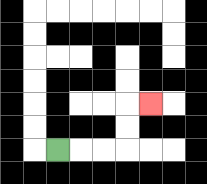{'start': '[2, 6]', 'end': '[6, 4]', 'path_directions': 'R,R,R,U,U,R', 'path_coordinates': '[[2, 6], [3, 6], [4, 6], [5, 6], [5, 5], [5, 4], [6, 4]]'}